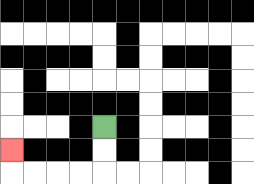{'start': '[4, 5]', 'end': '[0, 6]', 'path_directions': 'D,D,L,L,L,L,U', 'path_coordinates': '[[4, 5], [4, 6], [4, 7], [3, 7], [2, 7], [1, 7], [0, 7], [0, 6]]'}